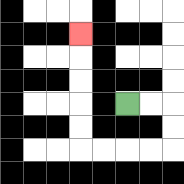{'start': '[5, 4]', 'end': '[3, 1]', 'path_directions': 'R,R,D,D,L,L,L,L,U,U,U,U,U', 'path_coordinates': '[[5, 4], [6, 4], [7, 4], [7, 5], [7, 6], [6, 6], [5, 6], [4, 6], [3, 6], [3, 5], [3, 4], [3, 3], [3, 2], [3, 1]]'}